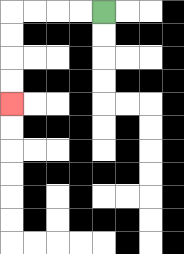{'start': '[4, 0]', 'end': '[0, 4]', 'path_directions': 'L,L,L,L,D,D,D,D', 'path_coordinates': '[[4, 0], [3, 0], [2, 0], [1, 0], [0, 0], [0, 1], [0, 2], [0, 3], [0, 4]]'}